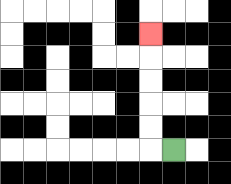{'start': '[7, 6]', 'end': '[6, 1]', 'path_directions': 'L,U,U,U,U,U', 'path_coordinates': '[[7, 6], [6, 6], [6, 5], [6, 4], [6, 3], [6, 2], [6, 1]]'}